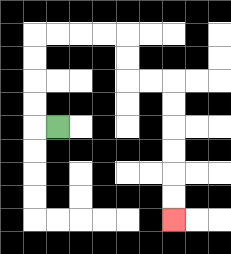{'start': '[2, 5]', 'end': '[7, 9]', 'path_directions': 'L,U,U,U,U,R,R,R,R,D,D,R,R,D,D,D,D,D,D', 'path_coordinates': '[[2, 5], [1, 5], [1, 4], [1, 3], [1, 2], [1, 1], [2, 1], [3, 1], [4, 1], [5, 1], [5, 2], [5, 3], [6, 3], [7, 3], [7, 4], [7, 5], [7, 6], [7, 7], [7, 8], [7, 9]]'}